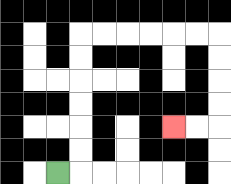{'start': '[2, 7]', 'end': '[7, 5]', 'path_directions': 'R,U,U,U,U,U,U,R,R,R,R,R,R,D,D,D,D,L,L', 'path_coordinates': '[[2, 7], [3, 7], [3, 6], [3, 5], [3, 4], [3, 3], [3, 2], [3, 1], [4, 1], [5, 1], [6, 1], [7, 1], [8, 1], [9, 1], [9, 2], [9, 3], [9, 4], [9, 5], [8, 5], [7, 5]]'}